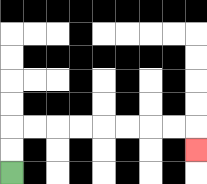{'start': '[0, 7]', 'end': '[8, 6]', 'path_directions': 'U,U,R,R,R,R,R,R,R,R,D', 'path_coordinates': '[[0, 7], [0, 6], [0, 5], [1, 5], [2, 5], [3, 5], [4, 5], [5, 5], [6, 5], [7, 5], [8, 5], [8, 6]]'}